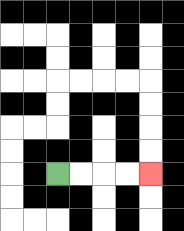{'start': '[2, 7]', 'end': '[6, 7]', 'path_directions': 'R,R,R,R', 'path_coordinates': '[[2, 7], [3, 7], [4, 7], [5, 7], [6, 7]]'}